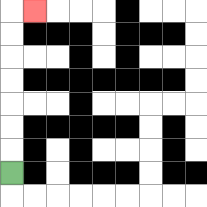{'start': '[0, 7]', 'end': '[1, 0]', 'path_directions': 'U,U,U,U,U,U,U,R', 'path_coordinates': '[[0, 7], [0, 6], [0, 5], [0, 4], [0, 3], [0, 2], [0, 1], [0, 0], [1, 0]]'}